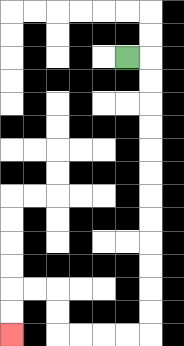{'start': '[5, 2]', 'end': '[0, 14]', 'path_directions': 'R,D,D,D,D,D,D,D,D,D,D,D,D,L,L,L,L,U,U,L,L,D,D', 'path_coordinates': '[[5, 2], [6, 2], [6, 3], [6, 4], [6, 5], [6, 6], [6, 7], [6, 8], [6, 9], [6, 10], [6, 11], [6, 12], [6, 13], [6, 14], [5, 14], [4, 14], [3, 14], [2, 14], [2, 13], [2, 12], [1, 12], [0, 12], [0, 13], [0, 14]]'}